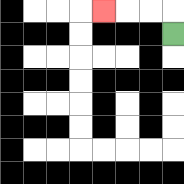{'start': '[7, 1]', 'end': '[4, 0]', 'path_directions': 'U,L,L,L', 'path_coordinates': '[[7, 1], [7, 0], [6, 0], [5, 0], [4, 0]]'}